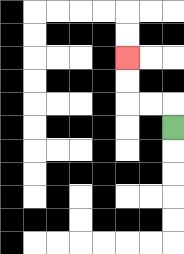{'start': '[7, 5]', 'end': '[5, 2]', 'path_directions': 'U,L,L,U,U', 'path_coordinates': '[[7, 5], [7, 4], [6, 4], [5, 4], [5, 3], [5, 2]]'}